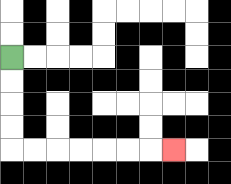{'start': '[0, 2]', 'end': '[7, 6]', 'path_directions': 'D,D,D,D,R,R,R,R,R,R,R', 'path_coordinates': '[[0, 2], [0, 3], [0, 4], [0, 5], [0, 6], [1, 6], [2, 6], [3, 6], [4, 6], [5, 6], [6, 6], [7, 6]]'}